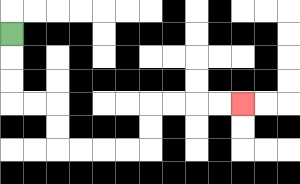{'start': '[0, 1]', 'end': '[10, 4]', 'path_directions': 'D,D,D,R,R,D,D,R,R,R,R,U,U,R,R,R,R', 'path_coordinates': '[[0, 1], [0, 2], [0, 3], [0, 4], [1, 4], [2, 4], [2, 5], [2, 6], [3, 6], [4, 6], [5, 6], [6, 6], [6, 5], [6, 4], [7, 4], [8, 4], [9, 4], [10, 4]]'}